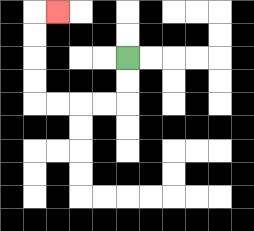{'start': '[5, 2]', 'end': '[2, 0]', 'path_directions': 'D,D,L,L,L,L,U,U,U,U,R', 'path_coordinates': '[[5, 2], [5, 3], [5, 4], [4, 4], [3, 4], [2, 4], [1, 4], [1, 3], [1, 2], [1, 1], [1, 0], [2, 0]]'}